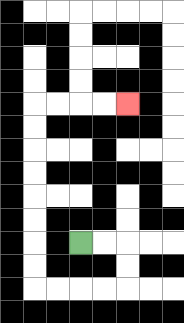{'start': '[3, 10]', 'end': '[5, 4]', 'path_directions': 'R,R,D,D,L,L,L,L,U,U,U,U,U,U,U,U,R,R,R,R', 'path_coordinates': '[[3, 10], [4, 10], [5, 10], [5, 11], [5, 12], [4, 12], [3, 12], [2, 12], [1, 12], [1, 11], [1, 10], [1, 9], [1, 8], [1, 7], [1, 6], [1, 5], [1, 4], [2, 4], [3, 4], [4, 4], [5, 4]]'}